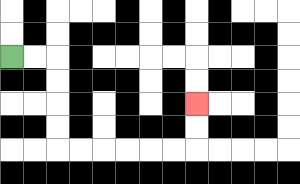{'start': '[0, 2]', 'end': '[8, 4]', 'path_directions': 'R,R,D,D,D,D,R,R,R,R,R,R,U,U', 'path_coordinates': '[[0, 2], [1, 2], [2, 2], [2, 3], [2, 4], [2, 5], [2, 6], [3, 6], [4, 6], [5, 6], [6, 6], [7, 6], [8, 6], [8, 5], [8, 4]]'}